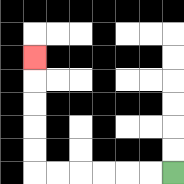{'start': '[7, 7]', 'end': '[1, 2]', 'path_directions': 'L,L,L,L,L,L,U,U,U,U,U', 'path_coordinates': '[[7, 7], [6, 7], [5, 7], [4, 7], [3, 7], [2, 7], [1, 7], [1, 6], [1, 5], [1, 4], [1, 3], [1, 2]]'}